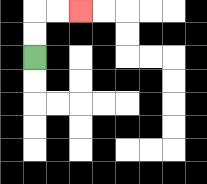{'start': '[1, 2]', 'end': '[3, 0]', 'path_directions': 'U,U,R,R', 'path_coordinates': '[[1, 2], [1, 1], [1, 0], [2, 0], [3, 0]]'}